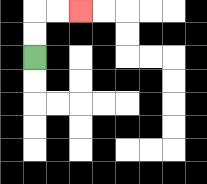{'start': '[1, 2]', 'end': '[3, 0]', 'path_directions': 'U,U,R,R', 'path_coordinates': '[[1, 2], [1, 1], [1, 0], [2, 0], [3, 0]]'}